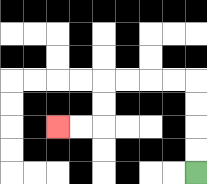{'start': '[8, 7]', 'end': '[2, 5]', 'path_directions': 'U,U,U,U,L,L,L,L,D,D,L,L', 'path_coordinates': '[[8, 7], [8, 6], [8, 5], [8, 4], [8, 3], [7, 3], [6, 3], [5, 3], [4, 3], [4, 4], [4, 5], [3, 5], [2, 5]]'}